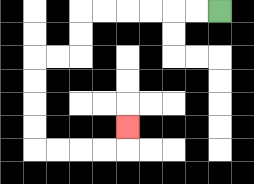{'start': '[9, 0]', 'end': '[5, 5]', 'path_directions': 'L,L,L,L,L,L,D,D,L,L,D,D,D,D,R,R,R,R,U', 'path_coordinates': '[[9, 0], [8, 0], [7, 0], [6, 0], [5, 0], [4, 0], [3, 0], [3, 1], [3, 2], [2, 2], [1, 2], [1, 3], [1, 4], [1, 5], [1, 6], [2, 6], [3, 6], [4, 6], [5, 6], [5, 5]]'}